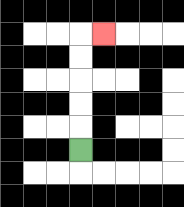{'start': '[3, 6]', 'end': '[4, 1]', 'path_directions': 'U,U,U,U,U,R', 'path_coordinates': '[[3, 6], [3, 5], [3, 4], [3, 3], [3, 2], [3, 1], [4, 1]]'}